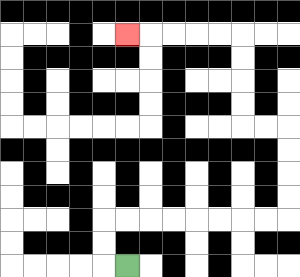{'start': '[5, 11]', 'end': '[5, 1]', 'path_directions': 'L,U,U,R,R,R,R,R,R,R,R,U,U,U,U,L,L,U,U,U,U,L,L,L,L,L', 'path_coordinates': '[[5, 11], [4, 11], [4, 10], [4, 9], [5, 9], [6, 9], [7, 9], [8, 9], [9, 9], [10, 9], [11, 9], [12, 9], [12, 8], [12, 7], [12, 6], [12, 5], [11, 5], [10, 5], [10, 4], [10, 3], [10, 2], [10, 1], [9, 1], [8, 1], [7, 1], [6, 1], [5, 1]]'}